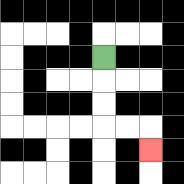{'start': '[4, 2]', 'end': '[6, 6]', 'path_directions': 'D,D,D,R,R,D', 'path_coordinates': '[[4, 2], [4, 3], [4, 4], [4, 5], [5, 5], [6, 5], [6, 6]]'}